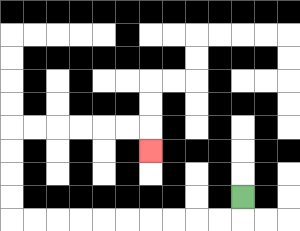{'start': '[10, 8]', 'end': '[6, 6]', 'path_directions': 'D,L,L,L,L,L,L,L,L,L,L,U,U,U,U,R,R,R,R,R,R,D', 'path_coordinates': '[[10, 8], [10, 9], [9, 9], [8, 9], [7, 9], [6, 9], [5, 9], [4, 9], [3, 9], [2, 9], [1, 9], [0, 9], [0, 8], [0, 7], [0, 6], [0, 5], [1, 5], [2, 5], [3, 5], [4, 5], [5, 5], [6, 5], [6, 6]]'}